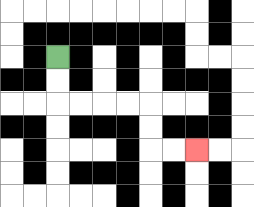{'start': '[2, 2]', 'end': '[8, 6]', 'path_directions': 'D,D,R,R,R,R,D,D,R,R', 'path_coordinates': '[[2, 2], [2, 3], [2, 4], [3, 4], [4, 4], [5, 4], [6, 4], [6, 5], [6, 6], [7, 6], [8, 6]]'}